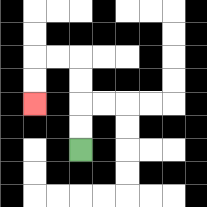{'start': '[3, 6]', 'end': '[1, 4]', 'path_directions': 'U,U,U,U,L,L,D,D', 'path_coordinates': '[[3, 6], [3, 5], [3, 4], [3, 3], [3, 2], [2, 2], [1, 2], [1, 3], [1, 4]]'}